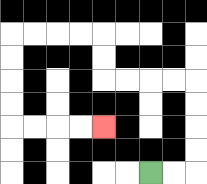{'start': '[6, 7]', 'end': '[4, 5]', 'path_directions': 'R,R,U,U,U,U,L,L,L,L,U,U,L,L,L,L,D,D,D,D,R,R,R,R', 'path_coordinates': '[[6, 7], [7, 7], [8, 7], [8, 6], [8, 5], [8, 4], [8, 3], [7, 3], [6, 3], [5, 3], [4, 3], [4, 2], [4, 1], [3, 1], [2, 1], [1, 1], [0, 1], [0, 2], [0, 3], [0, 4], [0, 5], [1, 5], [2, 5], [3, 5], [4, 5]]'}